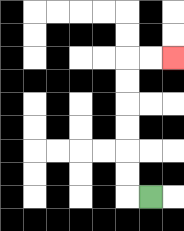{'start': '[6, 8]', 'end': '[7, 2]', 'path_directions': 'L,U,U,U,U,U,U,R,R', 'path_coordinates': '[[6, 8], [5, 8], [5, 7], [5, 6], [5, 5], [5, 4], [5, 3], [5, 2], [6, 2], [7, 2]]'}